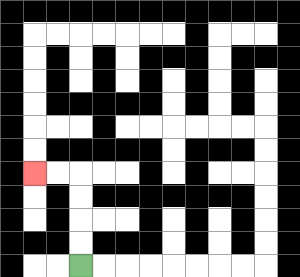{'start': '[3, 11]', 'end': '[1, 7]', 'path_directions': 'U,U,U,U,L,L', 'path_coordinates': '[[3, 11], [3, 10], [3, 9], [3, 8], [3, 7], [2, 7], [1, 7]]'}